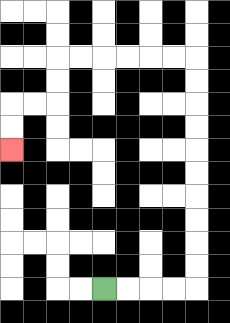{'start': '[4, 12]', 'end': '[0, 6]', 'path_directions': 'R,R,R,R,U,U,U,U,U,U,U,U,U,U,L,L,L,L,L,L,D,D,L,L,D,D', 'path_coordinates': '[[4, 12], [5, 12], [6, 12], [7, 12], [8, 12], [8, 11], [8, 10], [8, 9], [8, 8], [8, 7], [8, 6], [8, 5], [8, 4], [8, 3], [8, 2], [7, 2], [6, 2], [5, 2], [4, 2], [3, 2], [2, 2], [2, 3], [2, 4], [1, 4], [0, 4], [0, 5], [0, 6]]'}